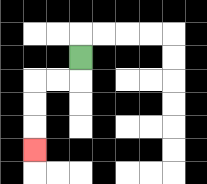{'start': '[3, 2]', 'end': '[1, 6]', 'path_directions': 'D,L,L,D,D,D', 'path_coordinates': '[[3, 2], [3, 3], [2, 3], [1, 3], [1, 4], [1, 5], [1, 6]]'}